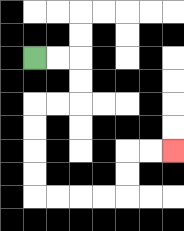{'start': '[1, 2]', 'end': '[7, 6]', 'path_directions': 'R,R,D,D,L,L,D,D,D,D,R,R,R,R,U,U,R,R', 'path_coordinates': '[[1, 2], [2, 2], [3, 2], [3, 3], [3, 4], [2, 4], [1, 4], [1, 5], [1, 6], [1, 7], [1, 8], [2, 8], [3, 8], [4, 8], [5, 8], [5, 7], [5, 6], [6, 6], [7, 6]]'}